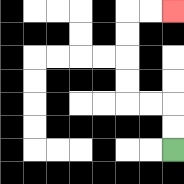{'start': '[7, 6]', 'end': '[7, 0]', 'path_directions': 'U,U,L,L,U,U,U,U,R,R', 'path_coordinates': '[[7, 6], [7, 5], [7, 4], [6, 4], [5, 4], [5, 3], [5, 2], [5, 1], [5, 0], [6, 0], [7, 0]]'}